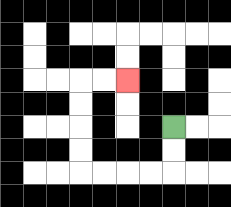{'start': '[7, 5]', 'end': '[5, 3]', 'path_directions': 'D,D,L,L,L,L,U,U,U,U,R,R', 'path_coordinates': '[[7, 5], [7, 6], [7, 7], [6, 7], [5, 7], [4, 7], [3, 7], [3, 6], [3, 5], [3, 4], [3, 3], [4, 3], [5, 3]]'}